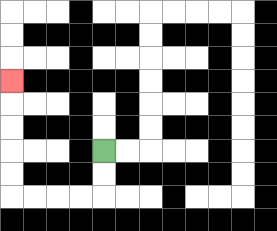{'start': '[4, 6]', 'end': '[0, 3]', 'path_directions': 'D,D,L,L,L,L,U,U,U,U,U', 'path_coordinates': '[[4, 6], [4, 7], [4, 8], [3, 8], [2, 8], [1, 8], [0, 8], [0, 7], [0, 6], [0, 5], [0, 4], [0, 3]]'}